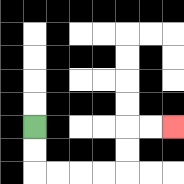{'start': '[1, 5]', 'end': '[7, 5]', 'path_directions': 'D,D,R,R,R,R,U,U,R,R', 'path_coordinates': '[[1, 5], [1, 6], [1, 7], [2, 7], [3, 7], [4, 7], [5, 7], [5, 6], [5, 5], [6, 5], [7, 5]]'}